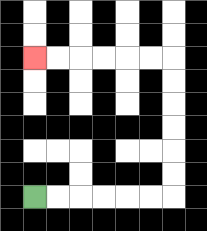{'start': '[1, 8]', 'end': '[1, 2]', 'path_directions': 'R,R,R,R,R,R,U,U,U,U,U,U,L,L,L,L,L,L', 'path_coordinates': '[[1, 8], [2, 8], [3, 8], [4, 8], [5, 8], [6, 8], [7, 8], [7, 7], [7, 6], [7, 5], [7, 4], [7, 3], [7, 2], [6, 2], [5, 2], [4, 2], [3, 2], [2, 2], [1, 2]]'}